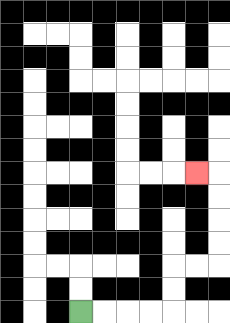{'start': '[3, 13]', 'end': '[8, 7]', 'path_directions': 'R,R,R,R,U,U,R,R,U,U,U,U,L', 'path_coordinates': '[[3, 13], [4, 13], [5, 13], [6, 13], [7, 13], [7, 12], [7, 11], [8, 11], [9, 11], [9, 10], [9, 9], [9, 8], [9, 7], [8, 7]]'}